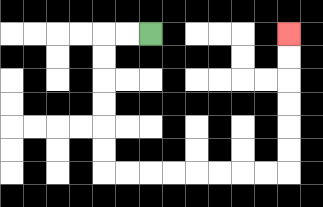{'start': '[6, 1]', 'end': '[12, 1]', 'path_directions': 'L,L,D,D,D,D,D,D,R,R,R,R,R,R,R,R,U,U,U,U,U,U', 'path_coordinates': '[[6, 1], [5, 1], [4, 1], [4, 2], [4, 3], [4, 4], [4, 5], [4, 6], [4, 7], [5, 7], [6, 7], [7, 7], [8, 7], [9, 7], [10, 7], [11, 7], [12, 7], [12, 6], [12, 5], [12, 4], [12, 3], [12, 2], [12, 1]]'}